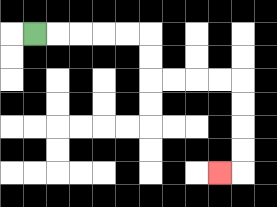{'start': '[1, 1]', 'end': '[9, 7]', 'path_directions': 'R,R,R,R,R,D,D,R,R,R,R,D,D,D,D,L', 'path_coordinates': '[[1, 1], [2, 1], [3, 1], [4, 1], [5, 1], [6, 1], [6, 2], [6, 3], [7, 3], [8, 3], [9, 3], [10, 3], [10, 4], [10, 5], [10, 6], [10, 7], [9, 7]]'}